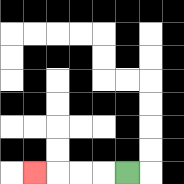{'start': '[5, 7]', 'end': '[1, 7]', 'path_directions': 'L,L,L,L', 'path_coordinates': '[[5, 7], [4, 7], [3, 7], [2, 7], [1, 7]]'}